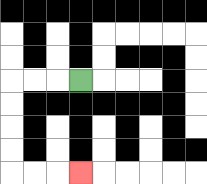{'start': '[3, 3]', 'end': '[3, 7]', 'path_directions': 'L,L,L,D,D,D,D,R,R,R', 'path_coordinates': '[[3, 3], [2, 3], [1, 3], [0, 3], [0, 4], [0, 5], [0, 6], [0, 7], [1, 7], [2, 7], [3, 7]]'}